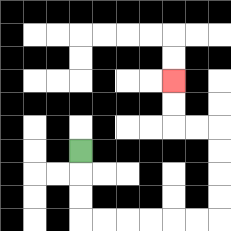{'start': '[3, 6]', 'end': '[7, 3]', 'path_directions': 'D,D,D,R,R,R,R,R,R,U,U,U,U,L,L,U,U', 'path_coordinates': '[[3, 6], [3, 7], [3, 8], [3, 9], [4, 9], [5, 9], [6, 9], [7, 9], [8, 9], [9, 9], [9, 8], [9, 7], [9, 6], [9, 5], [8, 5], [7, 5], [7, 4], [7, 3]]'}